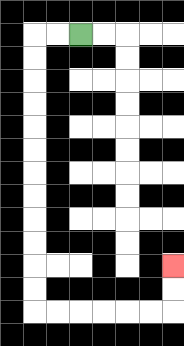{'start': '[3, 1]', 'end': '[7, 11]', 'path_directions': 'L,L,D,D,D,D,D,D,D,D,D,D,D,D,R,R,R,R,R,R,U,U', 'path_coordinates': '[[3, 1], [2, 1], [1, 1], [1, 2], [1, 3], [1, 4], [1, 5], [1, 6], [1, 7], [1, 8], [1, 9], [1, 10], [1, 11], [1, 12], [1, 13], [2, 13], [3, 13], [4, 13], [5, 13], [6, 13], [7, 13], [7, 12], [7, 11]]'}